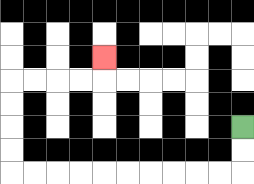{'start': '[10, 5]', 'end': '[4, 2]', 'path_directions': 'D,D,L,L,L,L,L,L,L,L,L,L,U,U,U,U,R,R,R,R,U', 'path_coordinates': '[[10, 5], [10, 6], [10, 7], [9, 7], [8, 7], [7, 7], [6, 7], [5, 7], [4, 7], [3, 7], [2, 7], [1, 7], [0, 7], [0, 6], [0, 5], [0, 4], [0, 3], [1, 3], [2, 3], [3, 3], [4, 3], [4, 2]]'}